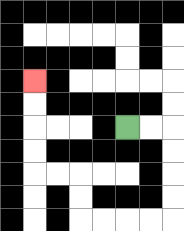{'start': '[5, 5]', 'end': '[1, 3]', 'path_directions': 'R,R,D,D,D,D,L,L,L,L,U,U,L,L,U,U,U,U', 'path_coordinates': '[[5, 5], [6, 5], [7, 5], [7, 6], [7, 7], [7, 8], [7, 9], [6, 9], [5, 9], [4, 9], [3, 9], [3, 8], [3, 7], [2, 7], [1, 7], [1, 6], [1, 5], [1, 4], [1, 3]]'}